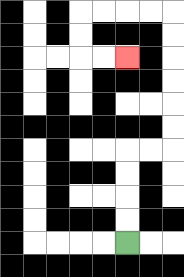{'start': '[5, 10]', 'end': '[5, 2]', 'path_directions': 'U,U,U,U,R,R,U,U,U,U,U,U,L,L,L,L,D,D,R,R', 'path_coordinates': '[[5, 10], [5, 9], [5, 8], [5, 7], [5, 6], [6, 6], [7, 6], [7, 5], [7, 4], [7, 3], [7, 2], [7, 1], [7, 0], [6, 0], [5, 0], [4, 0], [3, 0], [3, 1], [3, 2], [4, 2], [5, 2]]'}